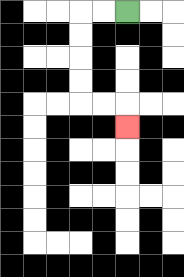{'start': '[5, 0]', 'end': '[5, 5]', 'path_directions': 'L,L,D,D,D,D,R,R,D', 'path_coordinates': '[[5, 0], [4, 0], [3, 0], [3, 1], [3, 2], [3, 3], [3, 4], [4, 4], [5, 4], [5, 5]]'}